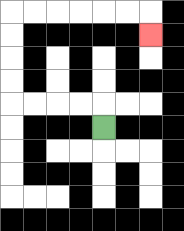{'start': '[4, 5]', 'end': '[6, 1]', 'path_directions': 'U,L,L,L,L,U,U,U,U,R,R,R,R,R,R,D', 'path_coordinates': '[[4, 5], [4, 4], [3, 4], [2, 4], [1, 4], [0, 4], [0, 3], [0, 2], [0, 1], [0, 0], [1, 0], [2, 0], [3, 0], [4, 0], [5, 0], [6, 0], [6, 1]]'}